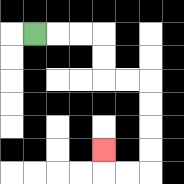{'start': '[1, 1]', 'end': '[4, 6]', 'path_directions': 'R,R,R,D,D,R,R,D,D,D,D,L,L,U', 'path_coordinates': '[[1, 1], [2, 1], [3, 1], [4, 1], [4, 2], [4, 3], [5, 3], [6, 3], [6, 4], [6, 5], [6, 6], [6, 7], [5, 7], [4, 7], [4, 6]]'}